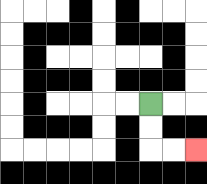{'start': '[6, 4]', 'end': '[8, 6]', 'path_directions': 'D,D,R,R', 'path_coordinates': '[[6, 4], [6, 5], [6, 6], [7, 6], [8, 6]]'}